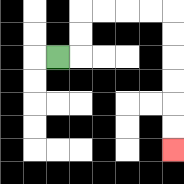{'start': '[2, 2]', 'end': '[7, 6]', 'path_directions': 'R,U,U,R,R,R,R,D,D,D,D,D,D', 'path_coordinates': '[[2, 2], [3, 2], [3, 1], [3, 0], [4, 0], [5, 0], [6, 0], [7, 0], [7, 1], [7, 2], [7, 3], [7, 4], [7, 5], [7, 6]]'}